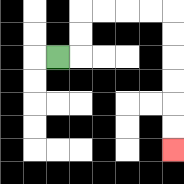{'start': '[2, 2]', 'end': '[7, 6]', 'path_directions': 'R,U,U,R,R,R,R,D,D,D,D,D,D', 'path_coordinates': '[[2, 2], [3, 2], [3, 1], [3, 0], [4, 0], [5, 0], [6, 0], [7, 0], [7, 1], [7, 2], [7, 3], [7, 4], [7, 5], [7, 6]]'}